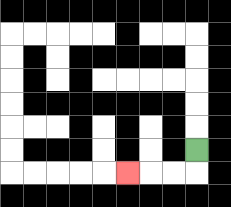{'start': '[8, 6]', 'end': '[5, 7]', 'path_directions': 'D,L,L,L', 'path_coordinates': '[[8, 6], [8, 7], [7, 7], [6, 7], [5, 7]]'}